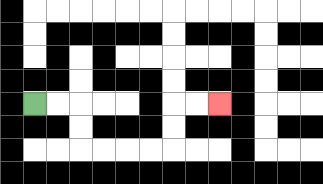{'start': '[1, 4]', 'end': '[9, 4]', 'path_directions': 'R,R,D,D,R,R,R,R,U,U,R,R', 'path_coordinates': '[[1, 4], [2, 4], [3, 4], [3, 5], [3, 6], [4, 6], [5, 6], [6, 6], [7, 6], [7, 5], [7, 4], [8, 4], [9, 4]]'}